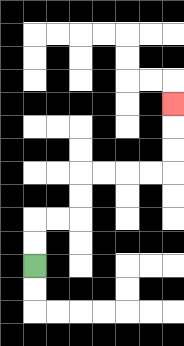{'start': '[1, 11]', 'end': '[7, 4]', 'path_directions': 'U,U,R,R,U,U,R,R,R,R,U,U,U', 'path_coordinates': '[[1, 11], [1, 10], [1, 9], [2, 9], [3, 9], [3, 8], [3, 7], [4, 7], [5, 7], [6, 7], [7, 7], [7, 6], [7, 5], [7, 4]]'}